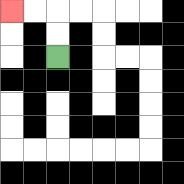{'start': '[2, 2]', 'end': '[0, 0]', 'path_directions': 'U,U,L,L', 'path_coordinates': '[[2, 2], [2, 1], [2, 0], [1, 0], [0, 0]]'}